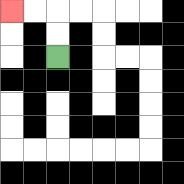{'start': '[2, 2]', 'end': '[0, 0]', 'path_directions': 'U,U,L,L', 'path_coordinates': '[[2, 2], [2, 1], [2, 0], [1, 0], [0, 0]]'}